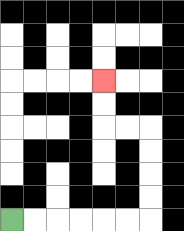{'start': '[0, 9]', 'end': '[4, 3]', 'path_directions': 'R,R,R,R,R,R,U,U,U,U,L,L,U,U', 'path_coordinates': '[[0, 9], [1, 9], [2, 9], [3, 9], [4, 9], [5, 9], [6, 9], [6, 8], [6, 7], [6, 6], [6, 5], [5, 5], [4, 5], [4, 4], [4, 3]]'}